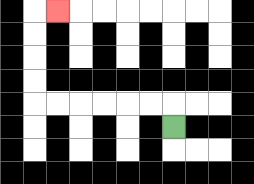{'start': '[7, 5]', 'end': '[2, 0]', 'path_directions': 'U,L,L,L,L,L,L,U,U,U,U,R', 'path_coordinates': '[[7, 5], [7, 4], [6, 4], [5, 4], [4, 4], [3, 4], [2, 4], [1, 4], [1, 3], [1, 2], [1, 1], [1, 0], [2, 0]]'}